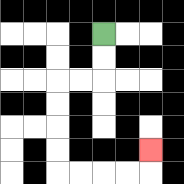{'start': '[4, 1]', 'end': '[6, 6]', 'path_directions': 'D,D,L,L,D,D,D,D,R,R,R,R,U', 'path_coordinates': '[[4, 1], [4, 2], [4, 3], [3, 3], [2, 3], [2, 4], [2, 5], [2, 6], [2, 7], [3, 7], [4, 7], [5, 7], [6, 7], [6, 6]]'}